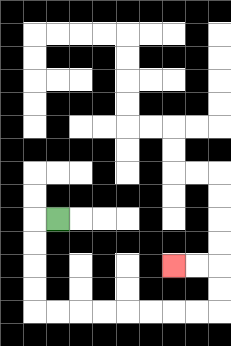{'start': '[2, 9]', 'end': '[7, 11]', 'path_directions': 'L,D,D,D,D,R,R,R,R,R,R,R,R,U,U,L,L', 'path_coordinates': '[[2, 9], [1, 9], [1, 10], [1, 11], [1, 12], [1, 13], [2, 13], [3, 13], [4, 13], [5, 13], [6, 13], [7, 13], [8, 13], [9, 13], [9, 12], [9, 11], [8, 11], [7, 11]]'}